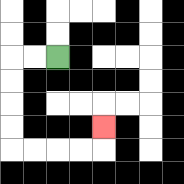{'start': '[2, 2]', 'end': '[4, 5]', 'path_directions': 'L,L,D,D,D,D,R,R,R,R,U', 'path_coordinates': '[[2, 2], [1, 2], [0, 2], [0, 3], [0, 4], [0, 5], [0, 6], [1, 6], [2, 6], [3, 6], [4, 6], [4, 5]]'}